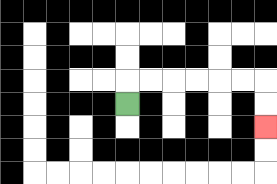{'start': '[5, 4]', 'end': '[11, 5]', 'path_directions': 'U,R,R,R,R,R,R,D,D', 'path_coordinates': '[[5, 4], [5, 3], [6, 3], [7, 3], [8, 3], [9, 3], [10, 3], [11, 3], [11, 4], [11, 5]]'}